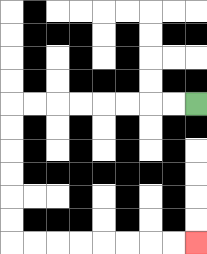{'start': '[8, 4]', 'end': '[8, 10]', 'path_directions': 'L,L,L,L,L,L,L,L,D,D,D,D,D,D,R,R,R,R,R,R,R,R', 'path_coordinates': '[[8, 4], [7, 4], [6, 4], [5, 4], [4, 4], [3, 4], [2, 4], [1, 4], [0, 4], [0, 5], [0, 6], [0, 7], [0, 8], [0, 9], [0, 10], [1, 10], [2, 10], [3, 10], [4, 10], [5, 10], [6, 10], [7, 10], [8, 10]]'}